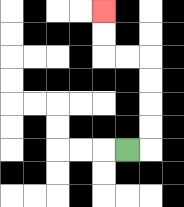{'start': '[5, 6]', 'end': '[4, 0]', 'path_directions': 'R,U,U,U,U,L,L,U,U', 'path_coordinates': '[[5, 6], [6, 6], [6, 5], [6, 4], [6, 3], [6, 2], [5, 2], [4, 2], [4, 1], [4, 0]]'}